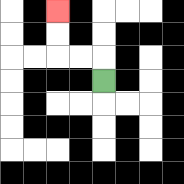{'start': '[4, 3]', 'end': '[2, 0]', 'path_directions': 'U,L,L,U,U', 'path_coordinates': '[[4, 3], [4, 2], [3, 2], [2, 2], [2, 1], [2, 0]]'}